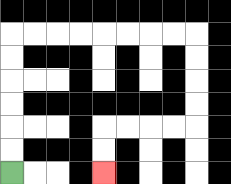{'start': '[0, 7]', 'end': '[4, 7]', 'path_directions': 'U,U,U,U,U,U,R,R,R,R,R,R,R,R,D,D,D,D,L,L,L,L,D,D', 'path_coordinates': '[[0, 7], [0, 6], [0, 5], [0, 4], [0, 3], [0, 2], [0, 1], [1, 1], [2, 1], [3, 1], [4, 1], [5, 1], [6, 1], [7, 1], [8, 1], [8, 2], [8, 3], [8, 4], [8, 5], [7, 5], [6, 5], [5, 5], [4, 5], [4, 6], [4, 7]]'}